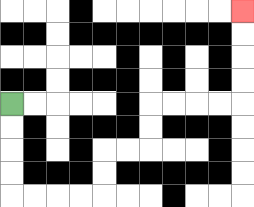{'start': '[0, 4]', 'end': '[10, 0]', 'path_directions': 'D,D,D,D,R,R,R,R,U,U,R,R,U,U,R,R,R,R,U,U,U,U', 'path_coordinates': '[[0, 4], [0, 5], [0, 6], [0, 7], [0, 8], [1, 8], [2, 8], [3, 8], [4, 8], [4, 7], [4, 6], [5, 6], [6, 6], [6, 5], [6, 4], [7, 4], [8, 4], [9, 4], [10, 4], [10, 3], [10, 2], [10, 1], [10, 0]]'}